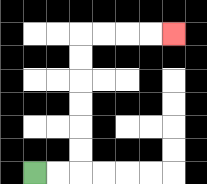{'start': '[1, 7]', 'end': '[7, 1]', 'path_directions': 'R,R,U,U,U,U,U,U,R,R,R,R', 'path_coordinates': '[[1, 7], [2, 7], [3, 7], [3, 6], [3, 5], [3, 4], [3, 3], [3, 2], [3, 1], [4, 1], [5, 1], [6, 1], [7, 1]]'}